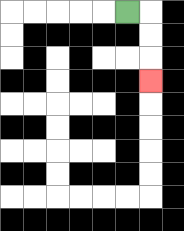{'start': '[5, 0]', 'end': '[6, 3]', 'path_directions': 'R,D,D,D', 'path_coordinates': '[[5, 0], [6, 0], [6, 1], [6, 2], [6, 3]]'}